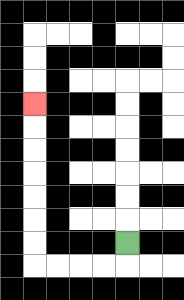{'start': '[5, 10]', 'end': '[1, 4]', 'path_directions': 'D,L,L,L,L,U,U,U,U,U,U,U', 'path_coordinates': '[[5, 10], [5, 11], [4, 11], [3, 11], [2, 11], [1, 11], [1, 10], [1, 9], [1, 8], [1, 7], [1, 6], [1, 5], [1, 4]]'}